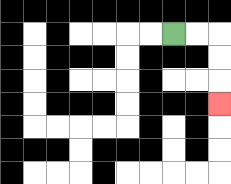{'start': '[7, 1]', 'end': '[9, 4]', 'path_directions': 'R,R,D,D,D', 'path_coordinates': '[[7, 1], [8, 1], [9, 1], [9, 2], [9, 3], [9, 4]]'}